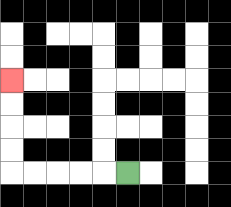{'start': '[5, 7]', 'end': '[0, 3]', 'path_directions': 'L,L,L,L,L,U,U,U,U', 'path_coordinates': '[[5, 7], [4, 7], [3, 7], [2, 7], [1, 7], [0, 7], [0, 6], [0, 5], [0, 4], [0, 3]]'}